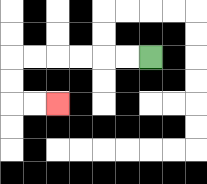{'start': '[6, 2]', 'end': '[2, 4]', 'path_directions': 'L,L,L,L,L,L,D,D,R,R', 'path_coordinates': '[[6, 2], [5, 2], [4, 2], [3, 2], [2, 2], [1, 2], [0, 2], [0, 3], [0, 4], [1, 4], [2, 4]]'}